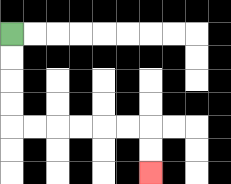{'start': '[0, 1]', 'end': '[6, 7]', 'path_directions': 'D,D,D,D,R,R,R,R,R,R,D,D', 'path_coordinates': '[[0, 1], [0, 2], [0, 3], [0, 4], [0, 5], [1, 5], [2, 5], [3, 5], [4, 5], [5, 5], [6, 5], [6, 6], [6, 7]]'}